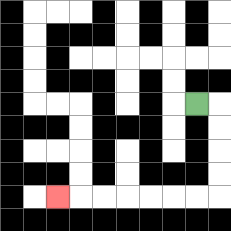{'start': '[8, 4]', 'end': '[2, 8]', 'path_directions': 'R,D,D,D,D,L,L,L,L,L,L,L', 'path_coordinates': '[[8, 4], [9, 4], [9, 5], [9, 6], [9, 7], [9, 8], [8, 8], [7, 8], [6, 8], [5, 8], [4, 8], [3, 8], [2, 8]]'}